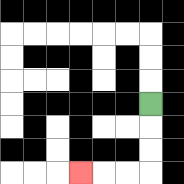{'start': '[6, 4]', 'end': '[3, 7]', 'path_directions': 'D,D,D,L,L,L', 'path_coordinates': '[[6, 4], [6, 5], [6, 6], [6, 7], [5, 7], [4, 7], [3, 7]]'}